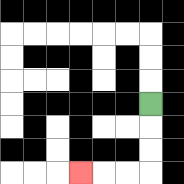{'start': '[6, 4]', 'end': '[3, 7]', 'path_directions': 'D,D,D,L,L,L', 'path_coordinates': '[[6, 4], [6, 5], [6, 6], [6, 7], [5, 7], [4, 7], [3, 7]]'}